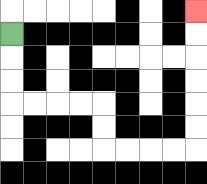{'start': '[0, 1]', 'end': '[8, 0]', 'path_directions': 'D,D,D,R,R,R,R,D,D,R,R,R,R,U,U,U,U,U,U', 'path_coordinates': '[[0, 1], [0, 2], [0, 3], [0, 4], [1, 4], [2, 4], [3, 4], [4, 4], [4, 5], [4, 6], [5, 6], [6, 6], [7, 6], [8, 6], [8, 5], [8, 4], [8, 3], [8, 2], [8, 1], [8, 0]]'}